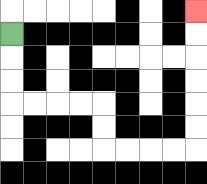{'start': '[0, 1]', 'end': '[8, 0]', 'path_directions': 'D,D,D,R,R,R,R,D,D,R,R,R,R,U,U,U,U,U,U', 'path_coordinates': '[[0, 1], [0, 2], [0, 3], [0, 4], [1, 4], [2, 4], [3, 4], [4, 4], [4, 5], [4, 6], [5, 6], [6, 6], [7, 6], [8, 6], [8, 5], [8, 4], [8, 3], [8, 2], [8, 1], [8, 0]]'}